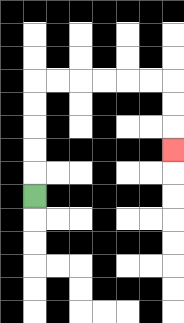{'start': '[1, 8]', 'end': '[7, 6]', 'path_directions': 'U,U,U,U,U,R,R,R,R,R,R,D,D,D', 'path_coordinates': '[[1, 8], [1, 7], [1, 6], [1, 5], [1, 4], [1, 3], [2, 3], [3, 3], [4, 3], [5, 3], [6, 3], [7, 3], [7, 4], [7, 5], [7, 6]]'}